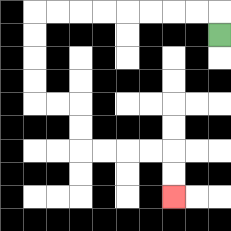{'start': '[9, 1]', 'end': '[7, 8]', 'path_directions': 'U,L,L,L,L,L,L,L,L,D,D,D,D,R,R,D,D,R,R,R,R,D,D', 'path_coordinates': '[[9, 1], [9, 0], [8, 0], [7, 0], [6, 0], [5, 0], [4, 0], [3, 0], [2, 0], [1, 0], [1, 1], [1, 2], [1, 3], [1, 4], [2, 4], [3, 4], [3, 5], [3, 6], [4, 6], [5, 6], [6, 6], [7, 6], [7, 7], [7, 8]]'}